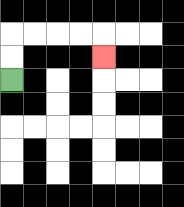{'start': '[0, 3]', 'end': '[4, 2]', 'path_directions': 'U,U,R,R,R,R,D', 'path_coordinates': '[[0, 3], [0, 2], [0, 1], [1, 1], [2, 1], [3, 1], [4, 1], [4, 2]]'}